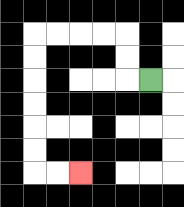{'start': '[6, 3]', 'end': '[3, 7]', 'path_directions': 'L,U,U,L,L,L,L,D,D,D,D,D,D,R,R', 'path_coordinates': '[[6, 3], [5, 3], [5, 2], [5, 1], [4, 1], [3, 1], [2, 1], [1, 1], [1, 2], [1, 3], [1, 4], [1, 5], [1, 6], [1, 7], [2, 7], [3, 7]]'}